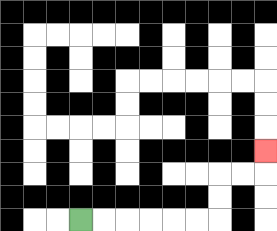{'start': '[3, 9]', 'end': '[11, 6]', 'path_directions': 'R,R,R,R,R,R,U,U,R,R,U', 'path_coordinates': '[[3, 9], [4, 9], [5, 9], [6, 9], [7, 9], [8, 9], [9, 9], [9, 8], [9, 7], [10, 7], [11, 7], [11, 6]]'}